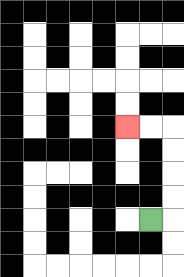{'start': '[6, 9]', 'end': '[5, 5]', 'path_directions': 'R,U,U,U,U,L,L', 'path_coordinates': '[[6, 9], [7, 9], [7, 8], [7, 7], [7, 6], [7, 5], [6, 5], [5, 5]]'}